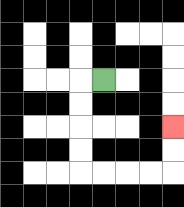{'start': '[4, 3]', 'end': '[7, 5]', 'path_directions': 'L,D,D,D,D,R,R,R,R,U,U', 'path_coordinates': '[[4, 3], [3, 3], [3, 4], [3, 5], [3, 6], [3, 7], [4, 7], [5, 7], [6, 7], [7, 7], [7, 6], [7, 5]]'}